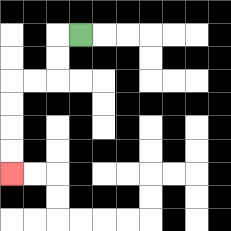{'start': '[3, 1]', 'end': '[0, 7]', 'path_directions': 'L,D,D,L,L,D,D,D,D', 'path_coordinates': '[[3, 1], [2, 1], [2, 2], [2, 3], [1, 3], [0, 3], [0, 4], [0, 5], [0, 6], [0, 7]]'}